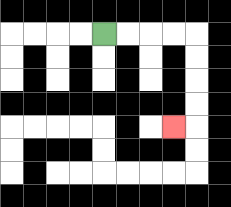{'start': '[4, 1]', 'end': '[7, 5]', 'path_directions': 'R,R,R,R,D,D,D,D,L', 'path_coordinates': '[[4, 1], [5, 1], [6, 1], [7, 1], [8, 1], [8, 2], [8, 3], [8, 4], [8, 5], [7, 5]]'}